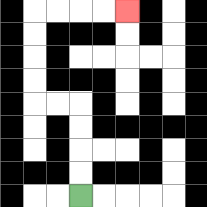{'start': '[3, 8]', 'end': '[5, 0]', 'path_directions': 'U,U,U,U,L,L,U,U,U,U,R,R,R,R', 'path_coordinates': '[[3, 8], [3, 7], [3, 6], [3, 5], [3, 4], [2, 4], [1, 4], [1, 3], [1, 2], [1, 1], [1, 0], [2, 0], [3, 0], [4, 0], [5, 0]]'}